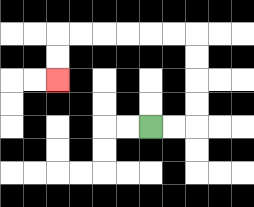{'start': '[6, 5]', 'end': '[2, 3]', 'path_directions': 'R,R,U,U,U,U,L,L,L,L,L,L,D,D', 'path_coordinates': '[[6, 5], [7, 5], [8, 5], [8, 4], [8, 3], [8, 2], [8, 1], [7, 1], [6, 1], [5, 1], [4, 1], [3, 1], [2, 1], [2, 2], [2, 3]]'}